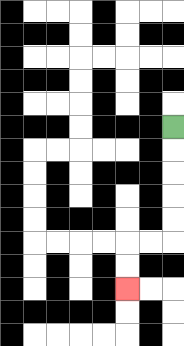{'start': '[7, 5]', 'end': '[5, 12]', 'path_directions': 'D,D,D,D,D,L,L,D,D', 'path_coordinates': '[[7, 5], [7, 6], [7, 7], [7, 8], [7, 9], [7, 10], [6, 10], [5, 10], [5, 11], [5, 12]]'}